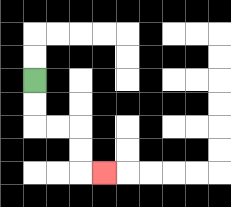{'start': '[1, 3]', 'end': '[4, 7]', 'path_directions': 'D,D,R,R,D,D,R', 'path_coordinates': '[[1, 3], [1, 4], [1, 5], [2, 5], [3, 5], [3, 6], [3, 7], [4, 7]]'}